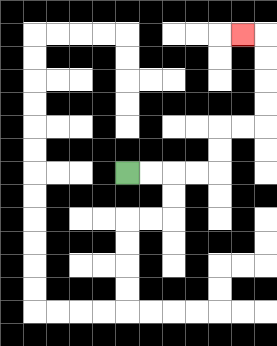{'start': '[5, 7]', 'end': '[10, 1]', 'path_directions': 'R,R,R,R,U,U,R,R,U,U,U,U,L', 'path_coordinates': '[[5, 7], [6, 7], [7, 7], [8, 7], [9, 7], [9, 6], [9, 5], [10, 5], [11, 5], [11, 4], [11, 3], [11, 2], [11, 1], [10, 1]]'}